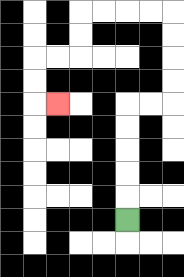{'start': '[5, 9]', 'end': '[2, 4]', 'path_directions': 'U,U,U,U,U,R,R,U,U,U,U,L,L,L,L,D,D,L,L,D,D,R', 'path_coordinates': '[[5, 9], [5, 8], [5, 7], [5, 6], [5, 5], [5, 4], [6, 4], [7, 4], [7, 3], [7, 2], [7, 1], [7, 0], [6, 0], [5, 0], [4, 0], [3, 0], [3, 1], [3, 2], [2, 2], [1, 2], [1, 3], [1, 4], [2, 4]]'}